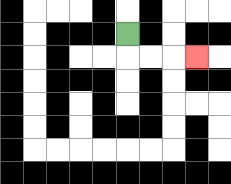{'start': '[5, 1]', 'end': '[8, 2]', 'path_directions': 'D,R,R,R', 'path_coordinates': '[[5, 1], [5, 2], [6, 2], [7, 2], [8, 2]]'}